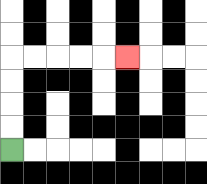{'start': '[0, 6]', 'end': '[5, 2]', 'path_directions': 'U,U,U,U,R,R,R,R,R', 'path_coordinates': '[[0, 6], [0, 5], [0, 4], [0, 3], [0, 2], [1, 2], [2, 2], [3, 2], [4, 2], [5, 2]]'}